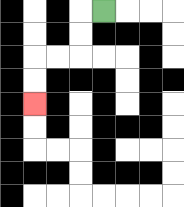{'start': '[4, 0]', 'end': '[1, 4]', 'path_directions': 'L,D,D,L,L,D,D', 'path_coordinates': '[[4, 0], [3, 0], [3, 1], [3, 2], [2, 2], [1, 2], [1, 3], [1, 4]]'}